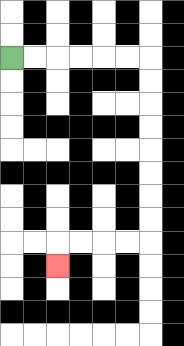{'start': '[0, 2]', 'end': '[2, 11]', 'path_directions': 'R,R,R,R,R,R,D,D,D,D,D,D,D,D,L,L,L,L,D', 'path_coordinates': '[[0, 2], [1, 2], [2, 2], [3, 2], [4, 2], [5, 2], [6, 2], [6, 3], [6, 4], [6, 5], [6, 6], [6, 7], [6, 8], [6, 9], [6, 10], [5, 10], [4, 10], [3, 10], [2, 10], [2, 11]]'}